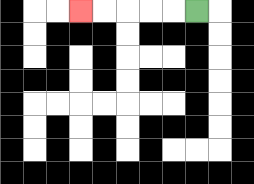{'start': '[8, 0]', 'end': '[3, 0]', 'path_directions': 'L,L,L,L,L', 'path_coordinates': '[[8, 0], [7, 0], [6, 0], [5, 0], [4, 0], [3, 0]]'}